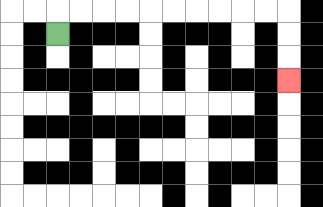{'start': '[2, 1]', 'end': '[12, 3]', 'path_directions': 'U,R,R,R,R,R,R,R,R,R,R,D,D,D', 'path_coordinates': '[[2, 1], [2, 0], [3, 0], [4, 0], [5, 0], [6, 0], [7, 0], [8, 0], [9, 0], [10, 0], [11, 0], [12, 0], [12, 1], [12, 2], [12, 3]]'}